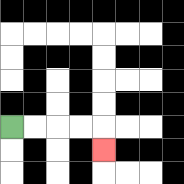{'start': '[0, 5]', 'end': '[4, 6]', 'path_directions': 'R,R,R,R,D', 'path_coordinates': '[[0, 5], [1, 5], [2, 5], [3, 5], [4, 5], [4, 6]]'}